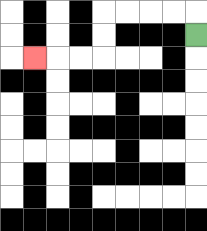{'start': '[8, 1]', 'end': '[1, 2]', 'path_directions': 'U,L,L,L,L,D,D,L,L,L', 'path_coordinates': '[[8, 1], [8, 0], [7, 0], [6, 0], [5, 0], [4, 0], [4, 1], [4, 2], [3, 2], [2, 2], [1, 2]]'}